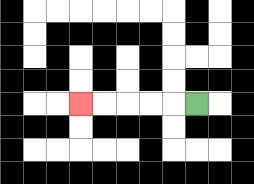{'start': '[8, 4]', 'end': '[3, 4]', 'path_directions': 'L,L,L,L,L', 'path_coordinates': '[[8, 4], [7, 4], [6, 4], [5, 4], [4, 4], [3, 4]]'}